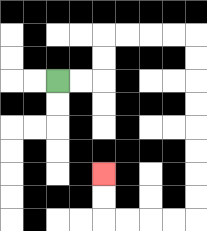{'start': '[2, 3]', 'end': '[4, 7]', 'path_directions': 'R,R,U,U,R,R,R,R,D,D,D,D,D,D,D,D,L,L,L,L,U,U', 'path_coordinates': '[[2, 3], [3, 3], [4, 3], [4, 2], [4, 1], [5, 1], [6, 1], [7, 1], [8, 1], [8, 2], [8, 3], [8, 4], [8, 5], [8, 6], [8, 7], [8, 8], [8, 9], [7, 9], [6, 9], [5, 9], [4, 9], [4, 8], [4, 7]]'}